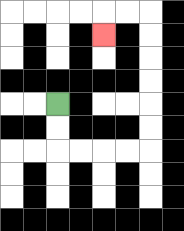{'start': '[2, 4]', 'end': '[4, 1]', 'path_directions': 'D,D,R,R,R,R,U,U,U,U,U,U,L,L,D', 'path_coordinates': '[[2, 4], [2, 5], [2, 6], [3, 6], [4, 6], [5, 6], [6, 6], [6, 5], [6, 4], [6, 3], [6, 2], [6, 1], [6, 0], [5, 0], [4, 0], [4, 1]]'}